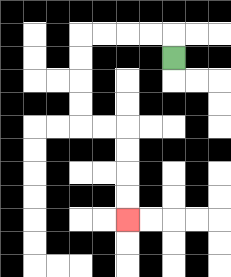{'start': '[7, 2]', 'end': '[5, 9]', 'path_directions': 'U,L,L,L,L,D,D,D,D,R,R,D,D,D,D', 'path_coordinates': '[[7, 2], [7, 1], [6, 1], [5, 1], [4, 1], [3, 1], [3, 2], [3, 3], [3, 4], [3, 5], [4, 5], [5, 5], [5, 6], [5, 7], [5, 8], [5, 9]]'}